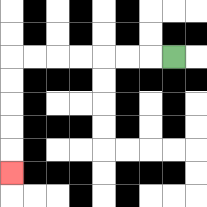{'start': '[7, 2]', 'end': '[0, 7]', 'path_directions': 'L,L,L,L,L,L,L,D,D,D,D,D', 'path_coordinates': '[[7, 2], [6, 2], [5, 2], [4, 2], [3, 2], [2, 2], [1, 2], [0, 2], [0, 3], [0, 4], [0, 5], [0, 6], [0, 7]]'}